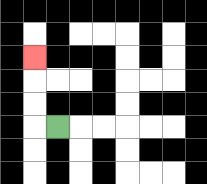{'start': '[2, 5]', 'end': '[1, 2]', 'path_directions': 'L,U,U,U', 'path_coordinates': '[[2, 5], [1, 5], [1, 4], [1, 3], [1, 2]]'}